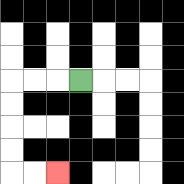{'start': '[3, 3]', 'end': '[2, 7]', 'path_directions': 'L,L,L,D,D,D,D,R,R', 'path_coordinates': '[[3, 3], [2, 3], [1, 3], [0, 3], [0, 4], [0, 5], [0, 6], [0, 7], [1, 7], [2, 7]]'}